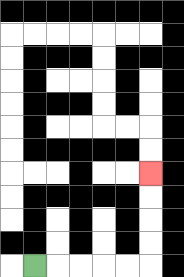{'start': '[1, 11]', 'end': '[6, 7]', 'path_directions': 'R,R,R,R,R,U,U,U,U', 'path_coordinates': '[[1, 11], [2, 11], [3, 11], [4, 11], [5, 11], [6, 11], [6, 10], [6, 9], [6, 8], [6, 7]]'}